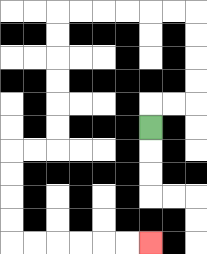{'start': '[6, 5]', 'end': '[6, 10]', 'path_directions': 'U,R,R,U,U,U,U,L,L,L,L,L,L,D,D,D,D,D,D,L,L,D,D,D,D,R,R,R,R,R,R', 'path_coordinates': '[[6, 5], [6, 4], [7, 4], [8, 4], [8, 3], [8, 2], [8, 1], [8, 0], [7, 0], [6, 0], [5, 0], [4, 0], [3, 0], [2, 0], [2, 1], [2, 2], [2, 3], [2, 4], [2, 5], [2, 6], [1, 6], [0, 6], [0, 7], [0, 8], [0, 9], [0, 10], [1, 10], [2, 10], [3, 10], [4, 10], [5, 10], [6, 10]]'}